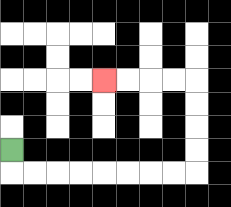{'start': '[0, 6]', 'end': '[4, 3]', 'path_directions': 'D,R,R,R,R,R,R,R,R,U,U,U,U,L,L,L,L', 'path_coordinates': '[[0, 6], [0, 7], [1, 7], [2, 7], [3, 7], [4, 7], [5, 7], [6, 7], [7, 7], [8, 7], [8, 6], [8, 5], [8, 4], [8, 3], [7, 3], [6, 3], [5, 3], [4, 3]]'}